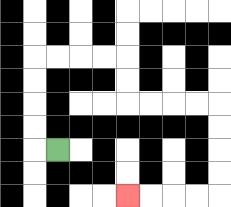{'start': '[2, 6]', 'end': '[5, 8]', 'path_directions': 'L,U,U,U,U,R,R,R,R,D,D,R,R,R,R,D,D,D,D,L,L,L,L', 'path_coordinates': '[[2, 6], [1, 6], [1, 5], [1, 4], [1, 3], [1, 2], [2, 2], [3, 2], [4, 2], [5, 2], [5, 3], [5, 4], [6, 4], [7, 4], [8, 4], [9, 4], [9, 5], [9, 6], [9, 7], [9, 8], [8, 8], [7, 8], [6, 8], [5, 8]]'}